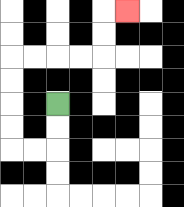{'start': '[2, 4]', 'end': '[5, 0]', 'path_directions': 'D,D,L,L,U,U,U,U,R,R,R,R,U,U,R', 'path_coordinates': '[[2, 4], [2, 5], [2, 6], [1, 6], [0, 6], [0, 5], [0, 4], [0, 3], [0, 2], [1, 2], [2, 2], [3, 2], [4, 2], [4, 1], [4, 0], [5, 0]]'}